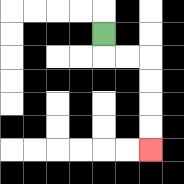{'start': '[4, 1]', 'end': '[6, 6]', 'path_directions': 'D,R,R,D,D,D,D', 'path_coordinates': '[[4, 1], [4, 2], [5, 2], [6, 2], [6, 3], [6, 4], [6, 5], [6, 6]]'}